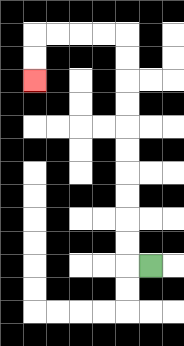{'start': '[6, 11]', 'end': '[1, 3]', 'path_directions': 'L,U,U,U,U,U,U,U,U,U,U,L,L,L,L,D,D', 'path_coordinates': '[[6, 11], [5, 11], [5, 10], [5, 9], [5, 8], [5, 7], [5, 6], [5, 5], [5, 4], [5, 3], [5, 2], [5, 1], [4, 1], [3, 1], [2, 1], [1, 1], [1, 2], [1, 3]]'}